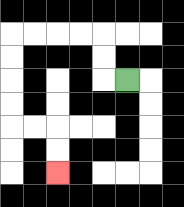{'start': '[5, 3]', 'end': '[2, 7]', 'path_directions': 'L,U,U,L,L,L,L,D,D,D,D,R,R,D,D', 'path_coordinates': '[[5, 3], [4, 3], [4, 2], [4, 1], [3, 1], [2, 1], [1, 1], [0, 1], [0, 2], [0, 3], [0, 4], [0, 5], [1, 5], [2, 5], [2, 6], [2, 7]]'}